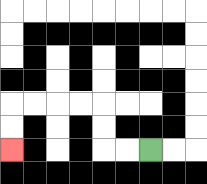{'start': '[6, 6]', 'end': '[0, 6]', 'path_directions': 'L,L,U,U,L,L,L,L,D,D', 'path_coordinates': '[[6, 6], [5, 6], [4, 6], [4, 5], [4, 4], [3, 4], [2, 4], [1, 4], [0, 4], [0, 5], [0, 6]]'}